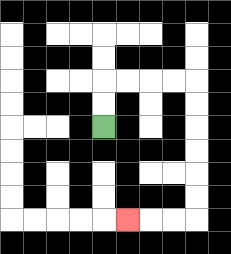{'start': '[4, 5]', 'end': '[5, 9]', 'path_directions': 'U,U,R,R,R,R,D,D,D,D,D,D,L,L,L', 'path_coordinates': '[[4, 5], [4, 4], [4, 3], [5, 3], [6, 3], [7, 3], [8, 3], [8, 4], [8, 5], [8, 6], [8, 7], [8, 8], [8, 9], [7, 9], [6, 9], [5, 9]]'}